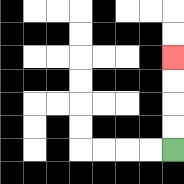{'start': '[7, 6]', 'end': '[7, 2]', 'path_directions': 'U,U,U,U', 'path_coordinates': '[[7, 6], [7, 5], [7, 4], [7, 3], [7, 2]]'}